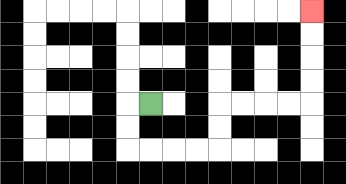{'start': '[6, 4]', 'end': '[13, 0]', 'path_directions': 'L,D,D,R,R,R,R,U,U,R,R,R,R,U,U,U,U', 'path_coordinates': '[[6, 4], [5, 4], [5, 5], [5, 6], [6, 6], [7, 6], [8, 6], [9, 6], [9, 5], [9, 4], [10, 4], [11, 4], [12, 4], [13, 4], [13, 3], [13, 2], [13, 1], [13, 0]]'}